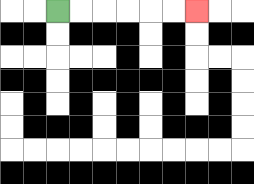{'start': '[2, 0]', 'end': '[8, 0]', 'path_directions': 'R,R,R,R,R,R', 'path_coordinates': '[[2, 0], [3, 0], [4, 0], [5, 0], [6, 0], [7, 0], [8, 0]]'}